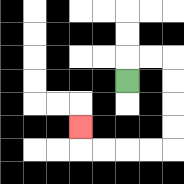{'start': '[5, 3]', 'end': '[3, 5]', 'path_directions': 'U,R,R,D,D,D,D,L,L,L,L,U', 'path_coordinates': '[[5, 3], [5, 2], [6, 2], [7, 2], [7, 3], [7, 4], [7, 5], [7, 6], [6, 6], [5, 6], [4, 6], [3, 6], [3, 5]]'}